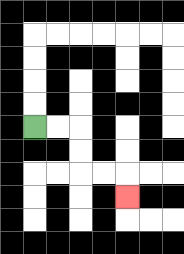{'start': '[1, 5]', 'end': '[5, 8]', 'path_directions': 'R,R,D,D,R,R,D', 'path_coordinates': '[[1, 5], [2, 5], [3, 5], [3, 6], [3, 7], [4, 7], [5, 7], [5, 8]]'}